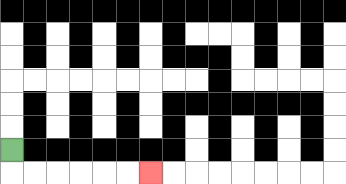{'start': '[0, 6]', 'end': '[6, 7]', 'path_directions': 'D,R,R,R,R,R,R', 'path_coordinates': '[[0, 6], [0, 7], [1, 7], [2, 7], [3, 7], [4, 7], [5, 7], [6, 7]]'}